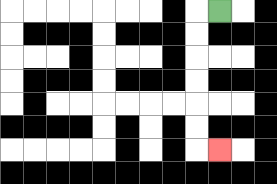{'start': '[9, 0]', 'end': '[9, 6]', 'path_directions': 'L,D,D,D,D,D,D,R', 'path_coordinates': '[[9, 0], [8, 0], [8, 1], [8, 2], [8, 3], [8, 4], [8, 5], [8, 6], [9, 6]]'}